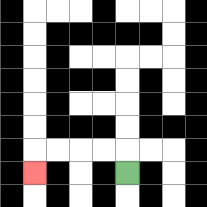{'start': '[5, 7]', 'end': '[1, 7]', 'path_directions': 'U,L,L,L,L,D', 'path_coordinates': '[[5, 7], [5, 6], [4, 6], [3, 6], [2, 6], [1, 6], [1, 7]]'}